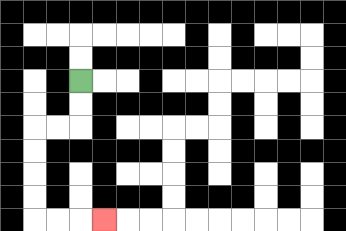{'start': '[3, 3]', 'end': '[4, 9]', 'path_directions': 'D,D,L,L,D,D,D,D,R,R,R', 'path_coordinates': '[[3, 3], [3, 4], [3, 5], [2, 5], [1, 5], [1, 6], [1, 7], [1, 8], [1, 9], [2, 9], [3, 9], [4, 9]]'}